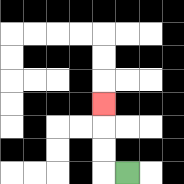{'start': '[5, 7]', 'end': '[4, 4]', 'path_directions': 'L,U,U,U', 'path_coordinates': '[[5, 7], [4, 7], [4, 6], [4, 5], [4, 4]]'}